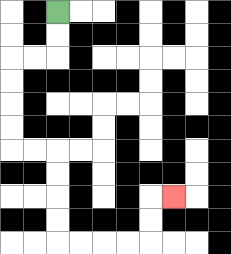{'start': '[2, 0]', 'end': '[7, 8]', 'path_directions': 'D,D,L,L,D,D,D,D,R,R,D,D,D,D,R,R,R,R,U,U,R', 'path_coordinates': '[[2, 0], [2, 1], [2, 2], [1, 2], [0, 2], [0, 3], [0, 4], [0, 5], [0, 6], [1, 6], [2, 6], [2, 7], [2, 8], [2, 9], [2, 10], [3, 10], [4, 10], [5, 10], [6, 10], [6, 9], [6, 8], [7, 8]]'}